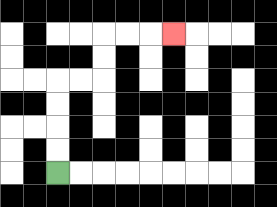{'start': '[2, 7]', 'end': '[7, 1]', 'path_directions': 'U,U,U,U,R,R,U,U,R,R,R', 'path_coordinates': '[[2, 7], [2, 6], [2, 5], [2, 4], [2, 3], [3, 3], [4, 3], [4, 2], [4, 1], [5, 1], [6, 1], [7, 1]]'}